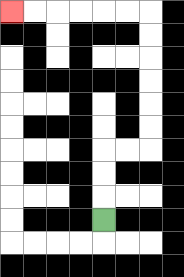{'start': '[4, 9]', 'end': '[0, 0]', 'path_directions': 'U,U,U,R,R,U,U,U,U,U,U,L,L,L,L,L,L', 'path_coordinates': '[[4, 9], [4, 8], [4, 7], [4, 6], [5, 6], [6, 6], [6, 5], [6, 4], [6, 3], [6, 2], [6, 1], [6, 0], [5, 0], [4, 0], [3, 0], [2, 0], [1, 0], [0, 0]]'}